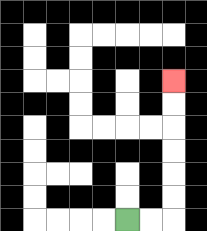{'start': '[5, 9]', 'end': '[7, 3]', 'path_directions': 'R,R,U,U,U,U,U,U', 'path_coordinates': '[[5, 9], [6, 9], [7, 9], [7, 8], [7, 7], [7, 6], [7, 5], [7, 4], [7, 3]]'}